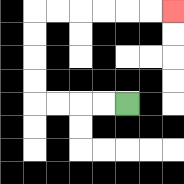{'start': '[5, 4]', 'end': '[7, 0]', 'path_directions': 'L,L,L,L,U,U,U,U,R,R,R,R,R,R', 'path_coordinates': '[[5, 4], [4, 4], [3, 4], [2, 4], [1, 4], [1, 3], [1, 2], [1, 1], [1, 0], [2, 0], [3, 0], [4, 0], [5, 0], [6, 0], [7, 0]]'}